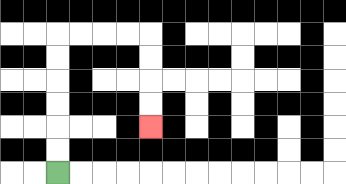{'start': '[2, 7]', 'end': '[6, 5]', 'path_directions': 'U,U,U,U,U,U,R,R,R,R,D,D,D,D', 'path_coordinates': '[[2, 7], [2, 6], [2, 5], [2, 4], [2, 3], [2, 2], [2, 1], [3, 1], [4, 1], [5, 1], [6, 1], [6, 2], [6, 3], [6, 4], [6, 5]]'}